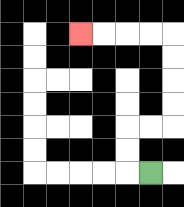{'start': '[6, 7]', 'end': '[3, 1]', 'path_directions': 'L,U,U,R,R,U,U,U,U,L,L,L,L', 'path_coordinates': '[[6, 7], [5, 7], [5, 6], [5, 5], [6, 5], [7, 5], [7, 4], [7, 3], [7, 2], [7, 1], [6, 1], [5, 1], [4, 1], [3, 1]]'}